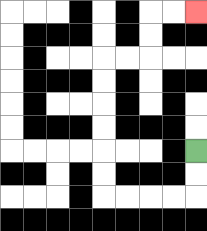{'start': '[8, 6]', 'end': '[8, 0]', 'path_directions': 'D,D,L,L,L,L,U,U,U,U,U,U,R,R,U,U,R,R', 'path_coordinates': '[[8, 6], [8, 7], [8, 8], [7, 8], [6, 8], [5, 8], [4, 8], [4, 7], [4, 6], [4, 5], [4, 4], [4, 3], [4, 2], [5, 2], [6, 2], [6, 1], [6, 0], [7, 0], [8, 0]]'}